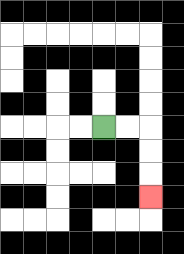{'start': '[4, 5]', 'end': '[6, 8]', 'path_directions': 'R,R,D,D,D', 'path_coordinates': '[[4, 5], [5, 5], [6, 5], [6, 6], [6, 7], [6, 8]]'}